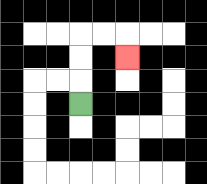{'start': '[3, 4]', 'end': '[5, 2]', 'path_directions': 'U,U,U,R,R,D', 'path_coordinates': '[[3, 4], [3, 3], [3, 2], [3, 1], [4, 1], [5, 1], [5, 2]]'}